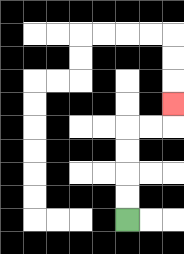{'start': '[5, 9]', 'end': '[7, 4]', 'path_directions': 'U,U,U,U,R,R,U', 'path_coordinates': '[[5, 9], [5, 8], [5, 7], [5, 6], [5, 5], [6, 5], [7, 5], [7, 4]]'}